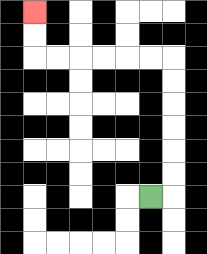{'start': '[6, 8]', 'end': '[1, 0]', 'path_directions': 'R,U,U,U,U,U,U,L,L,L,L,L,L,U,U', 'path_coordinates': '[[6, 8], [7, 8], [7, 7], [7, 6], [7, 5], [7, 4], [7, 3], [7, 2], [6, 2], [5, 2], [4, 2], [3, 2], [2, 2], [1, 2], [1, 1], [1, 0]]'}